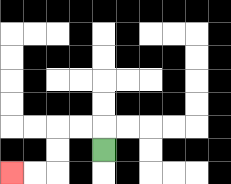{'start': '[4, 6]', 'end': '[0, 7]', 'path_directions': 'U,L,L,D,D,L,L', 'path_coordinates': '[[4, 6], [4, 5], [3, 5], [2, 5], [2, 6], [2, 7], [1, 7], [0, 7]]'}